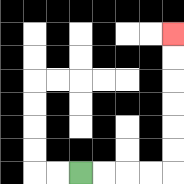{'start': '[3, 7]', 'end': '[7, 1]', 'path_directions': 'R,R,R,R,U,U,U,U,U,U', 'path_coordinates': '[[3, 7], [4, 7], [5, 7], [6, 7], [7, 7], [7, 6], [7, 5], [7, 4], [7, 3], [7, 2], [7, 1]]'}